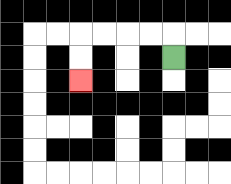{'start': '[7, 2]', 'end': '[3, 3]', 'path_directions': 'U,L,L,L,L,D,D', 'path_coordinates': '[[7, 2], [7, 1], [6, 1], [5, 1], [4, 1], [3, 1], [3, 2], [3, 3]]'}